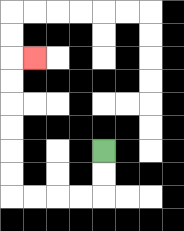{'start': '[4, 6]', 'end': '[1, 2]', 'path_directions': 'D,D,L,L,L,L,U,U,U,U,U,U,R', 'path_coordinates': '[[4, 6], [4, 7], [4, 8], [3, 8], [2, 8], [1, 8], [0, 8], [0, 7], [0, 6], [0, 5], [0, 4], [0, 3], [0, 2], [1, 2]]'}